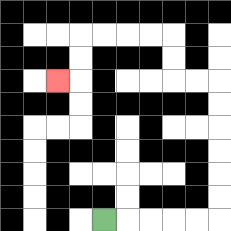{'start': '[4, 9]', 'end': '[2, 3]', 'path_directions': 'R,R,R,R,R,U,U,U,U,U,U,L,L,U,U,L,L,L,L,D,D,L', 'path_coordinates': '[[4, 9], [5, 9], [6, 9], [7, 9], [8, 9], [9, 9], [9, 8], [9, 7], [9, 6], [9, 5], [9, 4], [9, 3], [8, 3], [7, 3], [7, 2], [7, 1], [6, 1], [5, 1], [4, 1], [3, 1], [3, 2], [3, 3], [2, 3]]'}